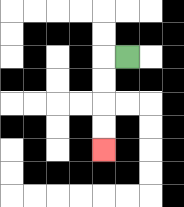{'start': '[5, 2]', 'end': '[4, 6]', 'path_directions': 'L,D,D,D,D', 'path_coordinates': '[[5, 2], [4, 2], [4, 3], [4, 4], [4, 5], [4, 6]]'}